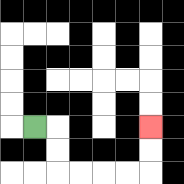{'start': '[1, 5]', 'end': '[6, 5]', 'path_directions': 'R,D,D,R,R,R,R,U,U', 'path_coordinates': '[[1, 5], [2, 5], [2, 6], [2, 7], [3, 7], [4, 7], [5, 7], [6, 7], [6, 6], [6, 5]]'}